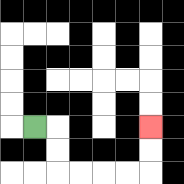{'start': '[1, 5]', 'end': '[6, 5]', 'path_directions': 'R,D,D,R,R,R,R,U,U', 'path_coordinates': '[[1, 5], [2, 5], [2, 6], [2, 7], [3, 7], [4, 7], [5, 7], [6, 7], [6, 6], [6, 5]]'}